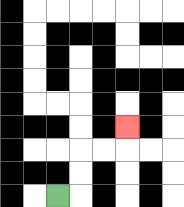{'start': '[2, 8]', 'end': '[5, 5]', 'path_directions': 'R,U,U,R,R,U', 'path_coordinates': '[[2, 8], [3, 8], [3, 7], [3, 6], [4, 6], [5, 6], [5, 5]]'}